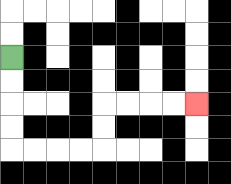{'start': '[0, 2]', 'end': '[8, 4]', 'path_directions': 'D,D,D,D,R,R,R,R,U,U,R,R,R,R', 'path_coordinates': '[[0, 2], [0, 3], [0, 4], [0, 5], [0, 6], [1, 6], [2, 6], [3, 6], [4, 6], [4, 5], [4, 4], [5, 4], [6, 4], [7, 4], [8, 4]]'}